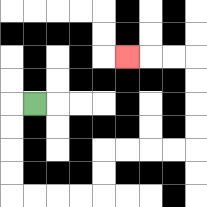{'start': '[1, 4]', 'end': '[5, 2]', 'path_directions': 'L,D,D,D,D,R,R,R,R,U,U,R,R,R,R,U,U,U,U,L,L,L', 'path_coordinates': '[[1, 4], [0, 4], [0, 5], [0, 6], [0, 7], [0, 8], [1, 8], [2, 8], [3, 8], [4, 8], [4, 7], [4, 6], [5, 6], [6, 6], [7, 6], [8, 6], [8, 5], [8, 4], [8, 3], [8, 2], [7, 2], [6, 2], [5, 2]]'}